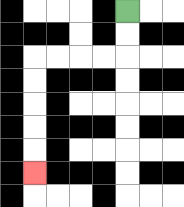{'start': '[5, 0]', 'end': '[1, 7]', 'path_directions': 'D,D,L,L,L,L,D,D,D,D,D', 'path_coordinates': '[[5, 0], [5, 1], [5, 2], [4, 2], [3, 2], [2, 2], [1, 2], [1, 3], [1, 4], [1, 5], [1, 6], [1, 7]]'}